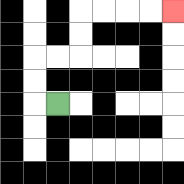{'start': '[2, 4]', 'end': '[7, 0]', 'path_directions': 'L,U,U,R,R,U,U,R,R,R,R', 'path_coordinates': '[[2, 4], [1, 4], [1, 3], [1, 2], [2, 2], [3, 2], [3, 1], [3, 0], [4, 0], [5, 0], [6, 0], [7, 0]]'}